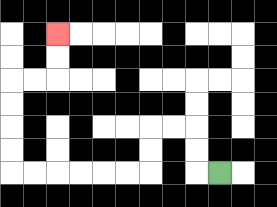{'start': '[9, 7]', 'end': '[2, 1]', 'path_directions': 'L,U,U,L,L,D,D,L,L,L,L,L,L,U,U,U,U,R,R,U,U', 'path_coordinates': '[[9, 7], [8, 7], [8, 6], [8, 5], [7, 5], [6, 5], [6, 6], [6, 7], [5, 7], [4, 7], [3, 7], [2, 7], [1, 7], [0, 7], [0, 6], [0, 5], [0, 4], [0, 3], [1, 3], [2, 3], [2, 2], [2, 1]]'}